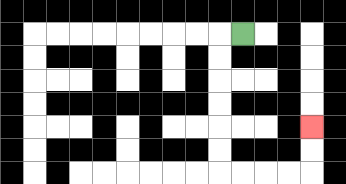{'start': '[10, 1]', 'end': '[13, 5]', 'path_directions': 'L,D,D,D,D,D,D,R,R,R,R,U,U', 'path_coordinates': '[[10, 1], [9, 1], [9, 2], [9, 3], [9, 4], [9, 5], [9, 6], [9, 7], [10, 7], [11, 7], [12, 7], [13, 7], [13, 6], [13, 5]]'}